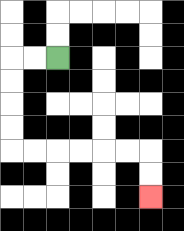{'start': '[2, 2]', 'end': '[6, 8]', 'path_directions': 'L,L,D,D,D,D,R,R,R,R,R,R,D,D', 'path_coordinates': '[[2, 2], [1, 2], [0, 2], [0, 3], [0, 4], [0, 5], [0, 6], [1, 6], [2, 6], [3, 6], [4, 6], [5, 6], [6, 6], [6, 7], [6, 8]]'}